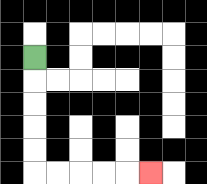{'start': '[1, 2]', 'end': '[6, 7]', 'path_directions': 'D,D,D,D,D,R,R,R,R,R', 'path_coordinates': '[[1, 2], [1, 3], [1, 4], [1, 5], [1, 6], [1, 7], [2, 7], [3, 7], [4, 7], [5, 7], [6, 7]]'}